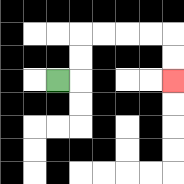{'start': '[2, 3]', 'end': '[7, 3]', 'path_directions': 'R,U,U,R,R,R,R,D,D', 'path_coordinates': '[[2, 3], [3, 3], [3, 2], [3, 1], [4, 1], [5, 1], [6, 1], [7, 1], [7, 2], [7, 3]]'}